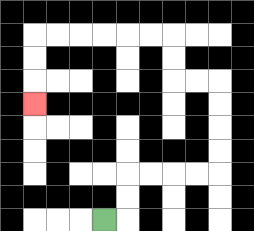{'start': '[4, 9]', 'end': '[1, 4]', 'path_directions': 'R,U,U,R,R,R,R,U,U,U,U,L,L,U,U,L,L,L,L,L,L,D,D,D', 'path_coordinates': '[[4, 9], [5, 9], [5, 8], [5, 7], [6, 7], [7, 7], [8, 7], [9, 7], [9, 6], [9, 5], [9, 4], [9, 3], [8, 3], [7, 3], [7, 2], [7, 1], [6, 1], [5, 1], [4, 1], [3, 1], [2, 1], [1, 1], [1, 2], [1, 3], [1, 4]]'}